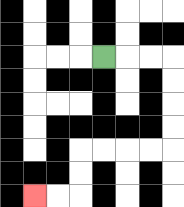{'start': '[4, 2]', 'end': '[1, 8]', 'path_directions': 'R,R,R,D,D,D,D,L,L,L,L,D,D,L,L', 'path_coordinates': '[[4, 2], [5, 2], [6, 2], [7, 2], [7, 3], [7, 4], [7, 5], [7, 6], [6, 6], [5, 6], [4, 6], [3, 6], [3, 7], [3, 8], [2, 8], [1, 8]]'}